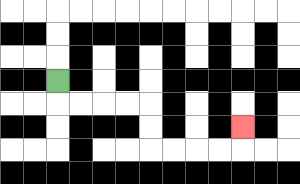{'start': '[2, 3]', 'end': '[10, 5]', 'path_directions': 'D,R,R,R,R,D,D,R,R,R,R,U', 'path_coordinates': '[[2, 3], [2, 4], [3, 4], [4, 4], [5, 4], [6, 4], [6, 5], [6, 6], [7, 6], [8, 6], [9, 6], [10, 6], [10, 5]]'}